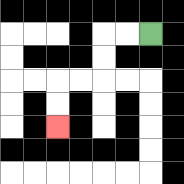{'start': '[6, 1]', 'end': '[2, 5]', 'path_directions': 'L,L,D,D,L,L,D,D', 'path_coordinates': '[[6, 1], [5, 1], [4, 1], [4, 2], [4, 3], [3, 3], [2, 3], [2, 4], [2, 5]]'}